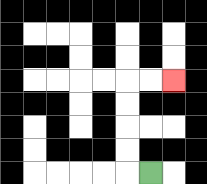{'start': '[6, 7]', 'end': '[7, 3]', 'path_directions': 'L,U,U,U,U,R,R', 'path_coordinates': '[[6, 7], [5, 7], [5, 6], [5, 5], [5, 4], [5, 3], [6, 3], [7, 3]]'}